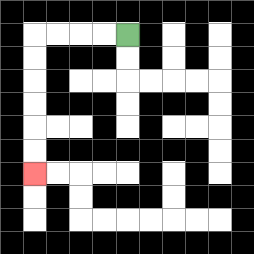{'start': '[5, 1]', 'end': '[1, 7]', 'path_directions': 'L,L,L,L,D,D,D,D,D,D', 'path_coordinates': '[[5, 1], [4, 1], [3, 1], [2, 1], [1, 1], [1, 2], [1, 3], [1, 4], [1, 5], [1, 6], [1, 7]]'}